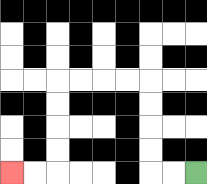{'start': '[8, 7]', 'end': '[0, 7]', 'path_directions': 'L,L,U,U,U,U,L,L,L,L,D,D,D,D,L,L', 'path_coordinates': '[[8, 7], [7, 7], [6, 7], [6, 6], [6, 5], [6, 4], [6, 3], [5, 3], [4, 3], [3, 3], [2, 3], [2, 4], [2, 5], [2, 6], [2, 7], [1, 7], [0, 7]]'}